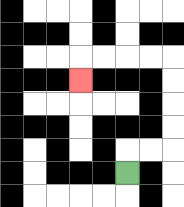{'start': '[5, 7]', 'end': '[3, 3]', 'path_directions': 'U,R,R,U,U,U,U,L,L,L,L,D', 'path_coordinates': '[[5, 7], [5, 6], [6, 6], [7, 6], [7, 5], [7, 4], [7, 3], [7, 2], [6, 2], [5, 2], [4, 2], [3, 2], [3, 3]]'}